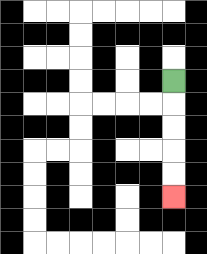{'start': '[7, 3]', 'end': '[7, 8]', 'path_directions': 'D,D,D,D,D', 'path_coordinates': '[[7, 3], [7, 4], [7, 5], [7, 6], [7, 7], [7, 8]]'}